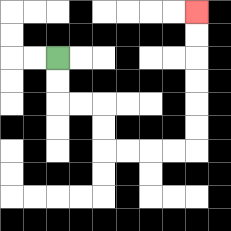{'start': '[2, 2]', 'end': '[8, 0]', 'path_directions': 'D,D,R,R,D,D,R,R,R,R,U,U,U,U,U,U', 'path_coordinates': '[[2, 2], [2, 3], [2, 4], [3, 4], [4, 4], [4, 5], [4, 6], [5, 6], [6, 6], [7, 6], [8, 6], [8, 5], [8, 4], [8, 3], [8, 2], [8, 1], [8, 0]]'}